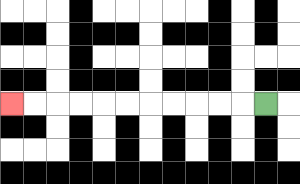{'start': '[11, 4]', 'end': '[0, 4]', 'path_directions': 'L,L,L,L,L,L,L,L,L,L,L', 'path_coordinates': '[[11, 4], [10, 4], [9, 4], [8, 4], [7, 4], [6, 4], [5, 4], [4, 4], [3, 4], [2, 4], [1, 4], [0, 4]]'}